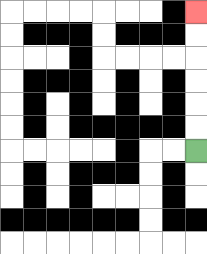{'start': '[8, 6]', 'end': '[8, 0]', 'path_directions': 'U,U,U,U,U,U', 'path_coordinates': '[[8, 6], [8, 5], [8, 4], [8, 3], [8, 2], [8, 1], [8, 0]]'}